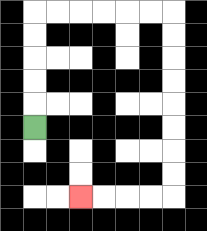{'start': '[1, 5]', 'end': '[3, 8]', 'path_directions': 'U,U,U,U,U,R,R,R,R,R,R,D,D,D,D,D,D,D,D,L,L,L,L', 'path_coordinates': '[[1, 5], [1, 4], [1, 3], [1, 2], [1, 1], [1, 0], [2, 0], [3, 0], [4, 0], [5, 0], [6, 0], [7, 0], [7, 1], [7, 2], [7, 3], [7, 4], [7, 5], [7, 6], [7, 7], [7, 8], [6, 8], [5, 8], [4, 8], [3, 8]]'}